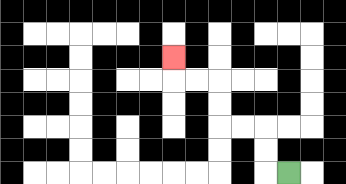{'start': '[12, 7]', 'end': '[7, 2]', 'path_directions': 'L,U,U,L,L,U,U,L,L,U', 'path_coordinates': '[[12, 7], [11, 7], [11, 6], [11, 5], [10, 5], [9, 5], [9, 4], [9, 3], [8, 3], [7, 3], [7, 2]]'}